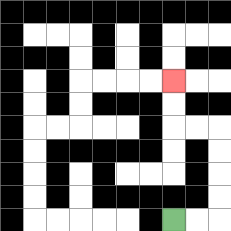{'start': '[7, 9]', 'end': '[7, 3]', 'path_directions': 'R,R,U,U,U,U,L,L,U,U', 'path_coordinates': '[[7, 9], [8, 9], [9, 9], [9, 8], [9, 7], [9, 6], [9, 5], [8, 5], [7, 5], [7, 4], [7, 3]]'}